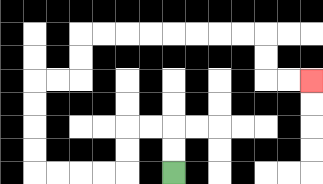{'start': '[7, 7]', 'end': '[13, 3]', 'path_directions': 'U,U,L,L,D,D,L,L,L,L,U,U,U,U,R,R,U,U,R,R,R,R,R,R,R,R,D,D,R,R', 'path_coordinates': '[[7, 7], [7, 6], [7, 5], [6, 5], [5, 5], [5, 6], [5, 7], [4, 7], [3, 7], [2, 7], [1, 7], [1, 6], [1, 5], [1, 4], [1, 3], [2, 3], [3, 3], [3, 2], [3, 1], [4, 1], [5, 1], [6, 1], [7, 1], [8, 1], [9, 1], [10, 1], [11, 1], [11, 2], [11, 3], [12, 3], [13, 3]]'}